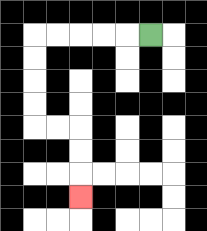{'start': '[6, 1]', 'end': '[3, 8]', 'path_directions': 'L,L,L,L,L,D,D,D,D,R,R,D,D,D', 'path_coordinates': '[[6, 1], [5, 1], [4, 1], [3, 1], [2, 1], [1, 1], [1, 2], [1, 3], [1, 4], [1, 5], [2, 5], [3, 5], [3, 6], [3, 7], [3, 8]]'}